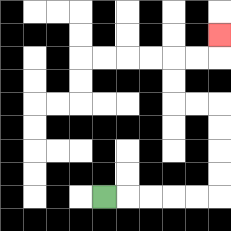{'start': '[4, 8]', 'end': '[9, 1]', 'path_directions': 'R,R,R,R,R,U,U,U,U,L,L,U,U,R,R,U', 'path_coordinates': '[[4, 8], [5, 8], [6, 8], [7, 8], [8, 8], [9, 8], [9, 7], [9, 6], [9, 5], [9, 4], [8, 4], [7, 4], [7, 3], [7, 2], [8, 2], [9, 2], [9, 1]]'}